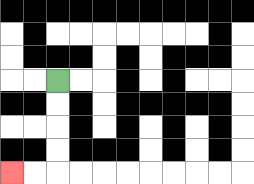{'start': '[2, 3]', 'end': '[0, 7]', 'path_directions': 'D,D,D,D,L,L', 'path_coordinates': '[[2, 3], [2, 4], [2, 5], [2, 6], [2, 7], [1, 7], [0, 7]]'}